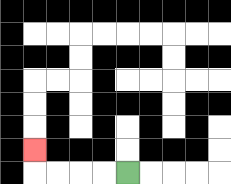{'start': '[5, 7]', 'end': '[1, 6]', 'path_directions': 'L,L,L,L,U', 'path_coordinates': '[[5, 7], [4, 7], [3, 7], [2, 7], [1, 7], [1, 6]]'}